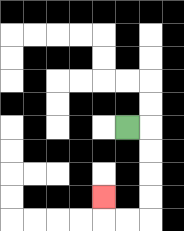{'start': '[5, 5]', 'end': '[4, 8]', 'path_directions': 'R,D,D,D,D,L,L,U', 'path_coordinates': '[[5, 5], [6, 5], [6, 6], [6, 7], [6, 8], [6, 9], [5, 9], [4, 9], [4, 8]]'}